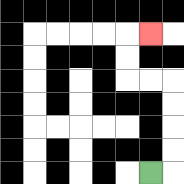{'start': '[6, 7]', 'end': '[6, 1]', 'path_directions': 'R,U,U,U,U,L,L,U,U,R', 'path_coordinates': '[[6, 7], [7, 7], [7, 6], [7, 5], [7, 4], [7, 3], [6, 3], [5, 3], [5, 2], [5, 1], [6, 1]]'}